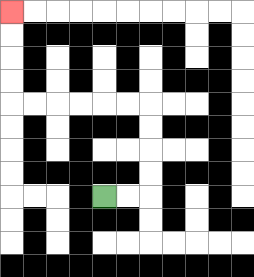{'start': '[4, 8]', 'end': '[0, 0]', 'path_directions': 'R,R,U,U,U,U,L,L,L,L,L,L,U,U,U,U', 'path_coordinates': '[[4, 8], [5, 8], [6, 8], [6, 7], [6, 6], [6, 5], [6, 4], [5, 4], [4, 4], [3, 4], [2, 4], [1, 4], [0, 4], [0, 3], [0, 2], [0, 1], [0, 0]]'}